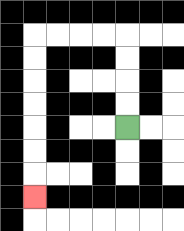{'start': '[5, 5]', 'end': '[1, 8]', 'path_directions': 'U,U,U,U,L,L,L,L,D,D,D,D,D,D,D', 'path_coordinates': '[[5, 5], [5, 4], [5, 3], [5, 2], [5, 1], [4, 1], [3, 1], [2, 1], [1, 1], [1, 2], [1, 3], [1, 4], [1, 5], [1, 6], [1, 7], [1, 8]]'}